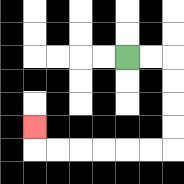{'start': '[5, 2]', 'end': '[1, 5]', 'path_directions': 'R,R,D,D,D,D,L,L,L,L,L,L,U', 'path_coordinates': '[[5, 2], [6, 2], [7, 2], [7, 3], [7, 4], [7, 5], [7, 6], [6, 6], [5, 6], [4, 6], [3, 6], [2, 6], [1, 6], [1, 5]]'}